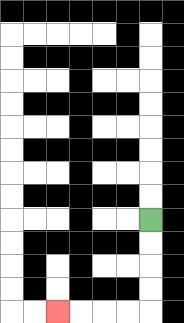{'start': '[6, 9]', 'end': '[2, 13]', 'path_directions': 'D,D,D,D,L,L,L,L', 'path_coordinates': '[[6, 9], [6, 10], [6, 11], [6, 12], [6, 13], [5, 13], [4, 13], [3, 13], [2, 13]]'}